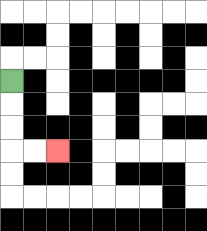{'start': '[0, 3]', 'end': '[2, 6]', 'path_directions': 'D,D,D,R,R', 'path_coordinates': '[[0, 3], [0, 4], [0, 5], [0, 6], [1, 6], [2, 6]]'}